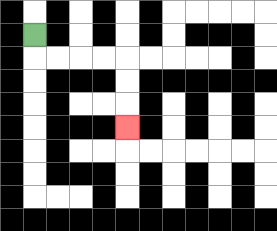{'start': '[1, 1]', 'end': '[5, 5]', 'path_directions': 'D,R,R,R,R,D,D,D', 'path_coordinates': '[[1, 1], [1, 2], [2, 2], [3, 2], [4, 2], [5, 2], [5, 3], [5, 4], [5, 5]]'}